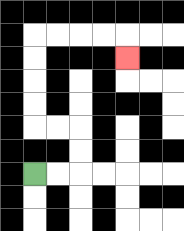{'start': '[1, 7]', 'end': '[5, 2]', 'path_directions': 'R,R,U,U,L,L,U,U,U,U,R,R,R,R,D', 'path_coordinates': '[[1, 7], [2, 7], [3, 7], [3, 6], [3, 5], [2, 5], [1, 5], [1, 4], [1, 3], [1, 2], [1, 1], [2, 1], [3, 1], [4, 1], [5, 1], [5, 2]]'}